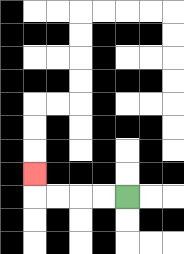{'start': '[5, 8]', 'end': '[1, 7]', 'path_directions': 'L,L,L,L,U', 'path_coordinates': '[[5, 8], [4, 8], [3, 8], [2, 8], [1, 8], [1, 7]]'}